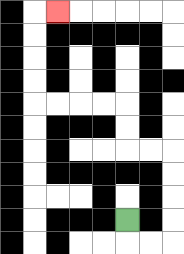{'start': '[5, 9]', 'end': '[2, 0]', 'path_directions': 'D,R,R,U,U,U,U,L,L,U,U,L,L,L,L,U,U,U,U,R', 'path_coordinates': '[[5, 9], [5, 10], [6, 10], [7, 10], [7, 9], [7, 8], [7, 7], [7, 6], [6, 6], [5, 6], [5, 5], [5, 4], [4, 4], [3, 4], [2, 4], [1, 4], [1, 3], [1, 2], [1, 1], [1, 0], [2, 0]]'}